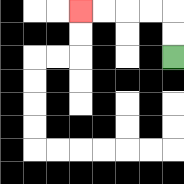{'start': '[7, 2]', 'end': '[3, 0]', 'path_directions': 'U,U,L,L,L,L', 'path_coordinates': '[[7, 2], [7, 1], [7, 0], [6, 0], [5, 0], [4, 0], [3, 0]]'}